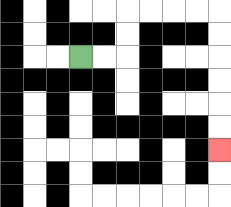{'start': '[3, 2]', 'end': '[9, 6]', 'path_directions': 'R,R,U,U,R,R,R,R,D,D,D,D,D,D', 'path_coordinates': '[[3, 2], [4, 2], [5, 2], [5, 1], [5, 0], [6, 0], [7, 0], [8, 0], [9, 0], [9, 1], [9, 2], [9, 3], [9, 4], [9, 5], [9, 6]]'}